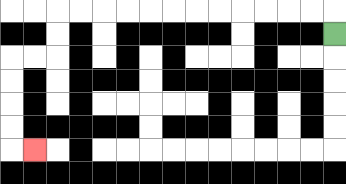{'start': '[14, 1]', 'end': '[1, 6]', 'path_directions': 'U,L,L,L,L,L,L,L,L,L,L,L,L,D,D,L,L,D,D,D,D,R', 'path_coordinates': '[[14, 1], [14, 0], [13, 0], [12, 0], [11, 0], [10, 0], [9, 0], [8, 0], [7, 0], [6, 0], [5, 0], [4, 0], [3, 0], [2, 0], [2, 1], [2, 2], [1, 2], [0, 2], [0, 3], [0, 4], [0, 5], [0, 6], [1, 6]]'}